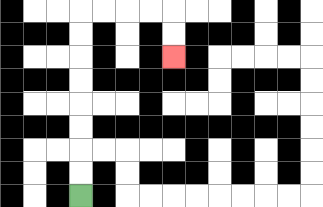{'start': '[3, 8]', 'end': '[7, 2]', 'path_directions': 'U,U,U,U,U,U,U,U,R,R,R,R,D,D', 'path_coordinates': '[[3, 8], [3, 7], [3, 6], [3, 5], [3, 4], [3, 3], [3, 2], [3, 1], [3, 0], [4, 0], [5, 0], [6, 0], [7, 0], [7, 1], [7, 2]]'}